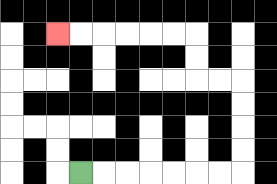{'start': '[3, 7]', 'end': '[2, 1]', 'path_directions': 'R,R,R,R,R,R,R,U,U,U,U,L,L,U,U,L,L,L,L,L,L', 'path_coordinates': '[[3, 7], [4, 7], [5, 7], [6, 7], [7, 7], [8, 7], [9, 7], [10, 7], [10, 6], [10, 5], [10, 4], [10, 3], [9, 3], [8, 3], [8, 2], [8, 1], [7, 1], [6, 1], [5, 1], [4, 1], [3, 1], [2, 1]]'}